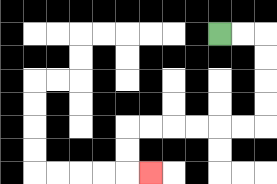{'start': '[9, 1]', 'end': '[6, 7]', 'path_directions': 'R,R,D,D,D,D,L,L,L,L,L,L,D,D,R', 'path_coordinates': '[[9, 1], [10, 1], [11, 1], [11, 2], [11, 3], [11, 4], [11, 5], [10, 5], [9, 5], [8, 5], [7, 5], [6, 5], [5, 5], [5, 6], [5, 7], [6, 7]]'}